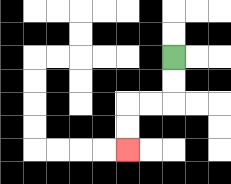{'start': '[7, 2]', 'end': '[5, 6]', 'path_directions': 'D,D,L,L,D,D', 'path_coordinates': '[[7, 2], [7, 3], [7, 4], [6, 4], [5, 4], [5, 5], [5, 6]]'}